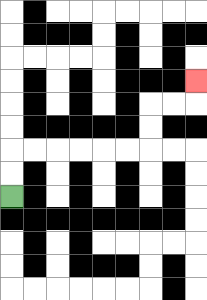{'start': '[0, 8]', 'end': '[8, 3]', 'path_directions': 'U,U,R,R,R,R,R,R,U,U,R,R,U', 'path_coordinates': '[[0, 8], [0, 7], [0, 6], [1, 6], [2, 6], [3, 6], [4, 6], [5, 6], [6, 6], [6, 5], [6, 4], [7, 4], [8, 4], [8, 3]]'}